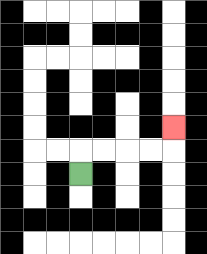{'start': '[3, 7]', 'end': '[7, 5]', 'path_directions': 'U,R,R,R,R,U', 'path_coordinates': '[[3, 7], [3, 6], [4, 6], [5, 6], [6, 6], [7, 6], [7, 5]]'}